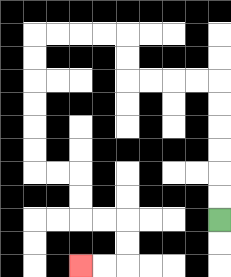{'start': '[9, 9]', 'end': '[3, 11]', 'path_directions': 'U,U,U,U,U,U,L,L,L,L,U,U,L,L,L,L,D,D,D,D,D,D,R,R,D,D,R,R,D,D,L,L', 'path_coordinates': '[[9, 9], [9, 8], [9, 7], [9, 6], [9, 5], [9, 4], [9, 3], [8, 3], [7, 3], [6, 3], [5, 3], [5, 2], [5, 1], [4, 1], [3, 1], [2, 1], [1, 1], [1, 2], [1, 3], [1, 4], [1, 5], [1, 6], [1, 7], [2, 7], [3, 7], [3, 8], [3, 9], [4, 9], [5, 9], [5, 10], [5, 11], [4, 11], [3, 11]]'}